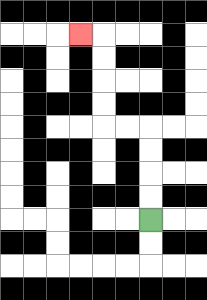{'start': '[6, 9]', 'end': '[3, 1]', 'path_directions': 'U,U,U,U,L,L,U,U,U,U,L', 'path_coordinates': '[[6, 9], [6, 8], [6, 7], [6, 6], [6, 5], [5, 5], [4, 5], [4, 4], [4, 3], [4, 2], [4, 1], [3, 1]]'}